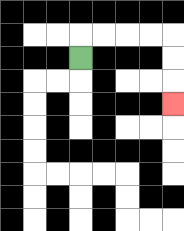{'start': '[3, 2]', 'end': '[7, 4]', 'path_directions': 'U,R,R,R,R,D,D,D', 'path_coordinates': '[[3, 2], [3, 1], [4, 1], [5, 1], [6, 1], [7, 1], [7, 2], [7, 3], [7, 4]]'}